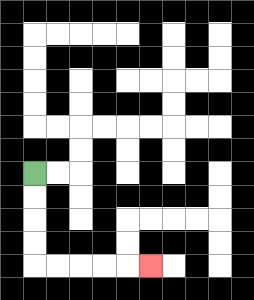{'start': '[1, 7]', 'end': '[6, 11]', 'path_directions': 'D,D,D,D,R,R,R,R,R', 'path_coordinates': '[[1, 7], [1, 8], [1, 9], [1, 10], [1, 11], [2, 11], [3, 11], [4, 11], [5, 11], [6, 11]]'}